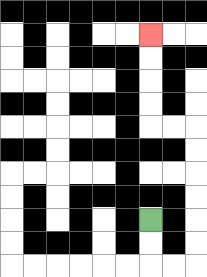{'start': '[6, 9]', 'end': '[6, 1]', 'path_directions': 'D,D,R,R,U,U,U,U,U,U,L,L,U,U,U,U', 'path_coordinates': '[[6, 9], [6, 10], [6, 11], [7, 11], [8, 11], [8, 10], [8, 9], [8, 8], [8, 7], [8, 6], [8, 5], [7, 5], [6, 5], [6, 4], [6, 3], [6, 2], [6, 1]]'}